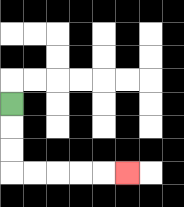{'start': '[0, 4]', 'end': '[5, 7]', 'path_directions': 'D,D,D,R,R,R,R,R', 'path_coordinates': '[[0, 4], [0, 5], [0, 6], [0, 7], [1, 7], [2, 7], [3, 7], [4, 7], [5, 7]]'}